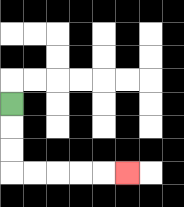{'start': '[0, 4]', 'end': '[5, 7]', 'path_directions': 'D,D,D,R,R,R,R,R', 'path_coordinates': '[[0, 4], [0, 5], [0, 6], [0, 7], [1, 7], [2, 7], [3, 7], [4, 7], [5, 7]]'}